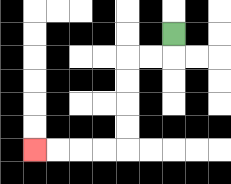{'start': '[7, 1]', 'end': '[1, 6]', 'path_directions': 'D,L,L,D,D,D,D,L,L,L,L', 'path_coordinates': '[[7, 1], [7, 2], [6, 2], [5, 2], [5, 3], [5, 4], [5, 5], [5, 6], [4, 6], [3, 6], [2, 6], [1, 6]]'}